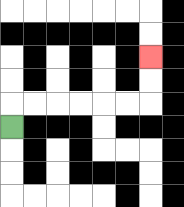{'start': '[0, 5]', 'end': '[6, 2]', 'path_directions': 'U,R,R,R,R,R,R,U,U', 'path_coordinates': '[[0, 5], [0, 4], [1, 4], [2, 4], [3, 4], [4, 4], [5, 4], [6, 4], [6, 3], [6, 2]]'}